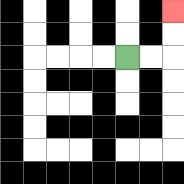{'start': '[5, 2]', 'end': '[7, 0]', 'path_directions': 'R,R,U,U', 'path_coordinates': '[[5, 2], [6, 2], [7, 2], [7, 1], [7, 0]]'}